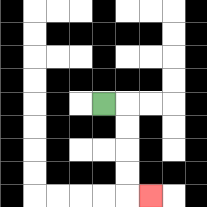{'start': '[4, 4]', 'end': '[6, 8]', 'path_directions': 'R,D,D,D,D,R', 'path_coordinates': '[[4, 4], [5, 4], [5, 5], [5, 6], [5, 7], [5, 8], [6, 8]]'}